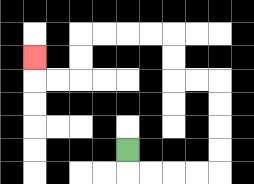{'start': '[5, 6]', 'end': '[1, 2]', 'path_directions': 'D,R,R,R,R,U,U,U,U,L,L,U,U,L,L,L,L,D,D,L,L,U', 'path_coordinates': '[[5, 6], [5, 7], [6, 7], [7, 7], [8, 7], [9, 7], [9, 6], [9, 5], [9, 4], [9, 3], [8, 3], [7, 3], [7, 2], [7, 1], [6, 1], [5, 1], [4, 1], [3, 1], [3, 2], [3, 3], [2, 3], [1, 3], [1, 2]]'}